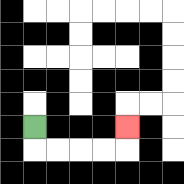{'start': '[1, 5]', 'end': '[5, 5]', 'path_directions': 'D,R,R,R,R,U', 'path_coordinates': '[[1, 5], [1, 6], [2, 6], [3, 6], [4, 6], [5, 6], [5, 5]]'}